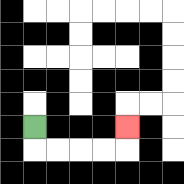{'start': '[1, 5]', 'end': '[5, 5]', 'path_directions': 'D,R,R,R,R,U', 'path_coordinates': '[[1, 5], [1, 6], [2, 6], [3, 6], [4, 6], [5, 6], [5, 5]]'}